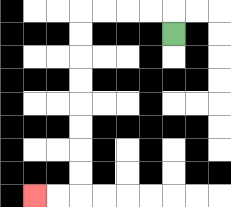{'start': '[7, 1]', 'end': '[1, 8]', 'path_directions': 'U,L,L,L,L,D,D,D,D,D,D,D,D,L,L', 'path_coordinates': '[[7, 1], [7, 0], [6, 0], [5, 0], [4, 0], [3, 0], [3, 1], [3, 2], [3, 3], [3, 4], [3, 5], [3, 6], [3, 7], [3, 8], [2, 8], [1, 8]]'}